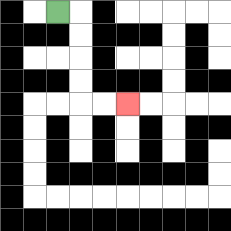{'start': '[2, 0]', 'end': '[5, 4]', 'path_directions': 'R,D,D,D,D,R,R', 'path_coordinates': '[[2, 0], [3, 0], [3, 1], [3, 2], [3, 3], [3, 4], [4, 4], [5, 4]]'}